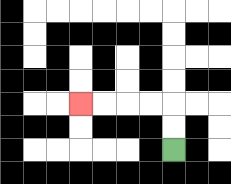{'start': '[7, 6]', 'end': '[3, 4]', 'path_directions': 'U,U,L,L,L,L', 'path_coordinates': '[[7, 6], [7, 5], [7, 4], [6, 4], [5, 4], [4, 4], [3, 4]]'}